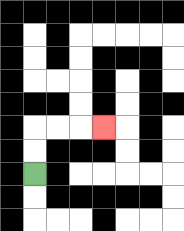{'start': '[1, 7]', 'end': '[4, 5]', 'path_directions': 'U,U,R,R,R', 'path_coordinates': '[[1, 7], [1, 6], [1, 5], [2, 5], [3, 5], [4, 5]]'}